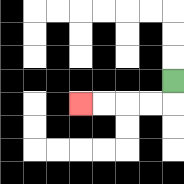{'start': '[7, 3]', 'end': '[3, 4]', 'path_directions': 'D,L,L,L,L', 'path_coordinates': '[[7, 3], [7, 4], [6, 4], [5, 4], [4, 4], [3, 4]]'}